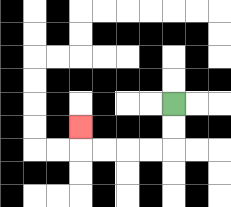{'start': '[7, 4]', 'end': '[3, 5]', 'path_directions': 'D,D,L,L,L,L,U', 'path_coordinates': '[[7, 4], [7, 5], [7, 6], [6, 6], [5, 6], [4, 6], [3, 6], [3, 5]]'}